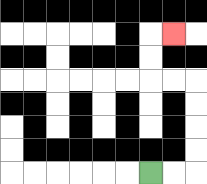{'start': '[6, 7]', 'end': '[7, 1]', 'path_directions': 'R,R,U,U,U,U,L,L,U,U,R', 'path_coordinates': '[[6, 7], [7, 7], [8, 7], [8, 6], [8, 5], [8, 4], [8, 3], [7, 3], [6, 3], [6, 2], [6, 1], [7, 1]]'}